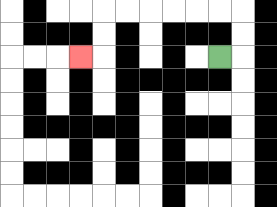{'start': '[9, 2]', 'end': '[3, 2]', 'path_directions': 'R,U,U,L,L,L,L,L,L,D,D,L', 'path_coordinates': '[[9, 2], [10, 2], [10, 1], [10, 0], [9, 0], [8, 0], [7, 0], [6, 0], [5, 0], [4, 0], [4, 1], [4, 2], [3, 2]]'}